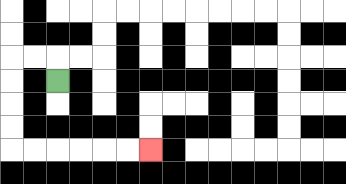{'start': '[2, 3]', 'end': '[6, 6]', 'path_directions': 'U,L,L,D,D,D,D,R,R,R,R,R,R', 'path_coordinates': '[[2, 3], [2, 2], [1, 2], [0, 2], [0, 3], [0, 4], [0, 5], [0, 6], [1, 6], [2, 6], [3, 6], [4, 6], [5, 6], [6, 6]]'}